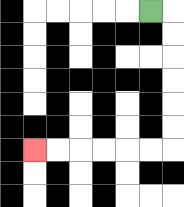{'start': '[6, 0]', 'end': '[1, 6]', 'path_directions': 'R,D,D,D,D,D,D,L,L,L,L,L,L', 'path_coordinates': '[[6, 0], [7, 0], [7, 1], [7, 2], [7, 3], [7, 4], [7, 5], [7, 6], [6, 6], [5, 6], [4, 6], [3, 6], [2, 6], [1, 6]]'}